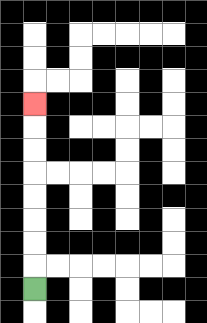{'start': '[1, 12]', 'end': '[1, 4]', 'path_directions': 'U,U,U,U,U,U,U,U', 'path_coordinates': '[[1, 12], [1, 11], [1, 10], [1, 9], [1, 8], [1, 7], [1, 6], [1, 5], [1, 4]]'}